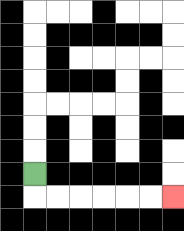{'start': '[1, 7]', 'end': '[7, 8]', 'path_directions': 'D,R,R,R,R,R,R', 'path_coordinates': '[[1, 7], [1, 8], [2, 8], [3, 8], [4, 8], [5, 8], [6, 8], [7, 8]]'}